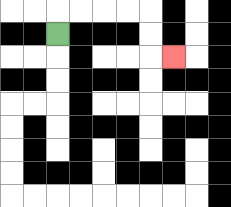{'start': '[2, 1]', 'end': '[7, 2]', 'path_directions': 'U,R,R,R,R,D,D,R', 'path_coordinates': '[[2, 1], [2, 0], [3, 0], [4, 0], [5, 0], [6, 0], [6, 1], [6, 2], [7, 2]]'}